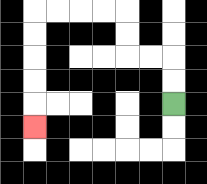{'start': '[7, 4]', 'end': '[1, 5]', 'path_directions': 'U,U,L,L,U,U,L,L,L,L,D,D,D,D,D', 'path_coordinates': '[[7, 4], [7, 3], [7, 2], [6, 2], [5, 2], [5, 1], [5, 0], [4, 0], [3, 0], [2, 0], [1, 0], [1, 1], [1, 2], [1, 3], [1, 4], [1, 5]]'}